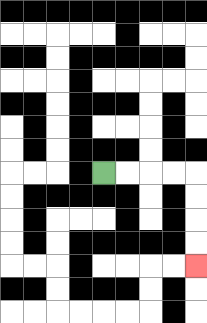{'start': '[4, 7]', 'end': '[8, 11]', 'path_directions': 'R,R,R,R,D,D,D,D', 'path_coordinates': '[[4, 7], [5, 7], [6, 7], [7, 7], [8, 7], [8, 8], [8, 9], [8, 10], [8, 11]]'}